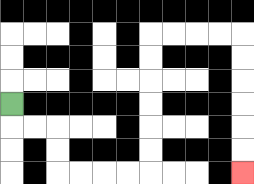{'start': '[0, 4]', 'end': '[10, 7]', 'path_directions': 'D,R,R,D,D,R,R,R,R,U,U,U,U,U,U,R,R,R,R,D,D,D,D,D,D', 'path_coordinates': '[[0, 4], [0, 5], [1, 5], [2, 5], [2, 6], [2, 7], [3, 7], [4, 7], [5, 7], [6, 7], [6, 6], [6, 5], [6, 4], [6, 3], [6, 2], [6, 1], [7, 1], [8, 1], [9, 1], [10, 1], [10, 2], [10, 3], [10, 4], [10, 5], [10, 6], [10, 7]]'}